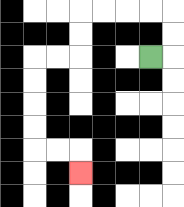{'start': '[6, 2]', 'end': '[3, 7]', 'path_directions': 'R,U,U,L,L,L,L,D,D,L,L,D,D,D,D,R,R,D', 'path_coordinates': '[[6, 2], [7, 2], [7, 1], [7, 0], [6, 0], [5, 0], [4, 0], [3, 0], [3, 1], [3, 2], [2, 2], [1, 2], [1, 3], [1, 4], [1, 5], [1, 6], [2, 6], [3, 6], [3, 7]]'}